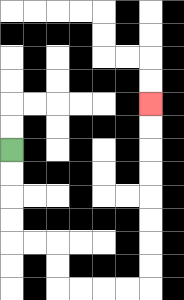{'start': '[0, 6]', 'end': '[6, 4]', 'path_directions': 'D,D,D,D,R,R,D,D,R,R,R,R,U,U,U,U,U,U,U,U', 'path_coordinates': '[[0, 6], [0, 7], [0, 8], [0, 9], [0, 10], [1, 10], [2, 10], [2, 11], [2, 12], [3, 12], [4, 12], [5, 12], [6, 12], [6, 11], [6, 10], [6, 9], [6, 8], [6, 7], [6, 6], [6, 5], [6, 4]]'}